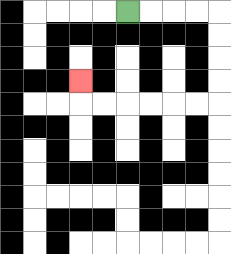{'start': '[5, 0]', 'end': '[3, 3]', 'path_directions': 'R,R,R,R,D,D,D,D,L,L,L,L,L,L,U', 'path_coordinates': '[[5, 0], [6, 0], [7, 0], [8, 0], [9, 0], [9, 1], [9, 2], [9, 3], [9, 4], [8, 4], [7, 4], [6, 4], [5, 4], [4, 4], [3, 4], [3, 3]]'}